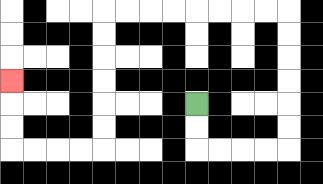{'start': '[8, 4]', 'end': '[0, 3]', 'path_directions': 'D,D,R,R,R,R,U,U,U,U,U,U,L,L,L,L,L,L,L,L,D,D,D,D,D,D,L,L,L,L,U,U,U', 'path_coordinates': '[[8, 4], [8, 5], [8, 6], [9, 6], [10, 6], [11, 6], [12, 6], [12, 5], [12, 4], [12, 3], [12, 2], [12, 1], [12, 0], [11, 0], [10, 0], [9, 0], [8, 0], [7, 0], [6, 0], [5, 0], [4, 0], [4, 1], [4, 2], [4, 3], [4, 4], [4, 5], [4, 6], [3, 6], [2, 6], [1, 6], [0, 6], [0, 5], [0, 4], [0, 3]]'}